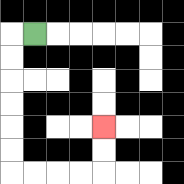{'start': '[1, 1]', 'end': '[4, 5]', 'path_directions': 'L,D,D,D,D,D,D,R,R,R,R,U,U', 'path_coordinates': '[[1, 1], [0, 1], [0, 2], [0, 3], [0, 4], [0, 5], [0, 6], [0, 7], [1, 7], [2, 7], [3, 7], [4, 7], [4, 6], [4, 5]]'}